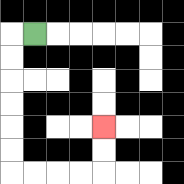{'start': '[1, 1]', 'end': '[4, 5]', 'path_directions': 'L,D,D,D,D,D,D,R,R,R,R,U,U', 'path_coordinates': '[[1, 1], [0, 1], [0, 2], [0, 3], [0, 4], [0, 5], [0, 6], [0, 7], [1, 7], [2, 7], [3, 7], [4, 7], [4, 6], [4, 5]]'}